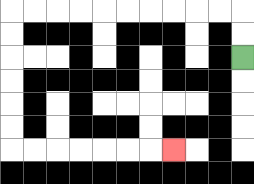{'start': '[10, 2]', 'end': '[7, 6]', 'path_directions': 'U,U,L,L,L,L,L,L,L,L,L,L,D,D,D,D,D,D,R,R,R,R,R,R,R', 'path_coordinates': '[[10, 2], [10, 1], [10, 0], [9, 0], [8, 0], [7, 0], [6, 0], [5, 0], [4, 0], [3, 0], [2, 0], [1, 0], [0, 0], [0, 1], [0, 2], [0, 3], [0, 4], [0, 5], [0, 6], [1, 6], [2, 6], [3, 6], [4, 6], [5, 6], [6, 6], [7, 6]]'}